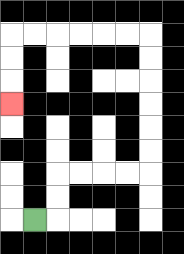{'start': '[1, 9]', 'end': '[0, 4]', 'path_directions': 'R,U,U,R,R,R,R,U,U,U,U,U,U,L,L,L,L,L,L,D,D,D', 'path_coordinates': '[[1, 9], [2, 9], [2, 8], [2, 7], [3, 7], [4, 7], [5, 7], [6, 7], [6, 6], [6, 5], [6, 4], [6, 3], [6, 2], [6, 1], [5, 1], [4, 1], [3, 1], [2, 1], [1, 1], [0, 1], [0, 2], [0, 3], [0, 4]]'}